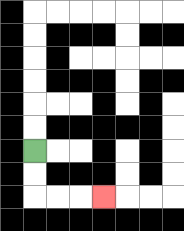{'start': '[1, 6]', 'end': '[4, 8]', 'path_directions': 'D,D,R,R,R', 'path_coordinates': '[[1, 6], [1, 7], [1, 8], [2, 8], [3, 8], [4, 8]]'}